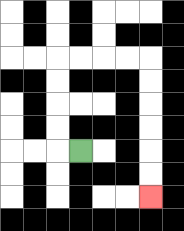{'start': '[3, 6]', 'end': '[6, 8]', 'path_directions': 'L,U,U,U,U,R,R,R,R,D,D,D,D,D,D', 'path_coordinates': '[[3, 6], [2, 6], [2, 5], [2, 4], [2, 3], [2, 2], [3, 2], [4, 2], [5, 2], [6, 2], [6, 3], [6, 4], [6, 5], [6, 6], [6, 7], [6, 8]]'}